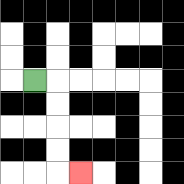{'start': '[1, 3]', 'end': '[3, 7]', 'path_directions': 'R,D,D,D,D,R', 'path_coordinates': '[[1, 3], [2, 3], [2, 4], [2, 5], [2, 6], [2, 7], [3, 7]]'}